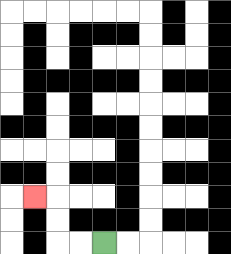{'start': '[4, 10]', 'end': '[1, 8]', 'path_directions': 'L,L,U,U,L', 'path_coordinates': '[[4, 10], [3, 10], [2, 10], [2, 9], [2, 8], [1, 8]]'}